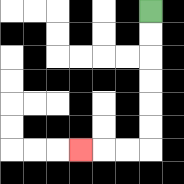{'start': '[6, 0]', 'end': '[3, 6]', 'path_directions': 'D,D,D,D,D,D,L,L,L', 'path_coordinates': '[[6, 0], [6, 1], [6, 2], [6, 3], [6, 4], [6, 5], [6, 6], [5, 6], [4, 6], [3, 6]]'}